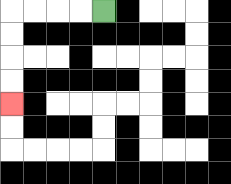{'start': '[4, 0]', 'end': '[0, 4]', 'path_directions': 'L,L,L,L,D,D,D,D', 'path_coordinates': '[[4, 0], [3, 0], [2, 0], [1, 0], [0, 0], [0, 1], [0, 2], [0, 3], [0, 4]]'}